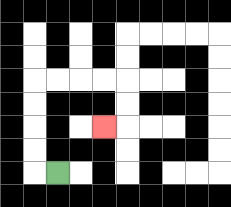{'start': '[2, 7]', 'end': '[4, 5]', 'path_directions': 'L,U,U,U,U,R,R,R,R,D,D,L', 'path_coordinates': '[[2, 7], [1, 7], [1, 6], [1, 5], [1, 4], [1, 3], [2, 3], [3, 3], [4, 3], [5, 3], [5, 4], [5, 5], [4, 5]]'}